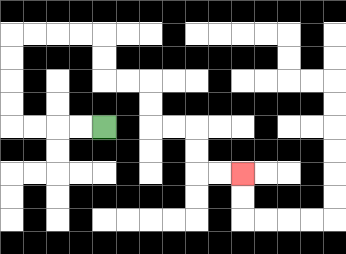{'start': '[4, 5]', 'end': '[10, 7]', 'path_directions': 'L,L,L,L,U,U,U,U,R,R,R,R,D,D,R,R,D,D,R,R,D,D,R,R', 'path_coordinates': '[[4, 5], [3, 5], [2, 5], [1, 5], [0, 5], [0, 4], [0, 3], [0, 2], [0, 1], [1, 1], [2, 1], [3, 1], [4, 1], [4, 2], [4, 3], [5, 3], [6, 3], [6, 4], [6, 5], [7, 5], [8, 5], [8, 6], [8, 7], [9, 7], [10, 7]]'}